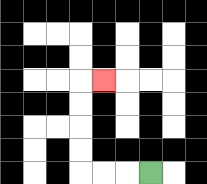{'start': '[6, 7]', 'end': '[4, 3]', 'path_directions': 'L,L,L,U,U,U,U,R', 'path_coordinates': '[[6, 7], [5, 7], [4, 7], [3, 7], [3, 6], [3, 5], [3, 4], [3, 3], [4, 3]]'}